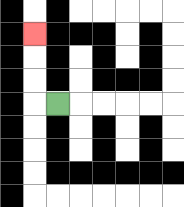{'start': '[2, 4]', 'end': '[1, 1]', 'path_directions': 'L,U,U,U', 'path_coordinates': '[[2, 4], [1, 4], [1, 3], [1, 2], [1, 1]]'}